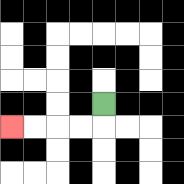{'start': '[4, 4]', 'end': '[0, 5]', 'path_directions': 'D,L,L,L,L', 'path_coordinates': '[[4, 4], [4, 5], [3, 5], [2, 5], [1, 5], [0, 5]]'}